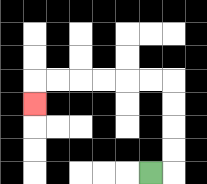{'start': '[6, 7]', 'end': '[1, 4]', 'path_directions': 'R,U,U,U,U,L,L,L,L,L,L,D', 'path_coordinates': '[[6, 7], [7, 7], [7, 6], [7, 5], [7, 4], [7, 3], [6, 3], [5, 3], [4, 3], [3, 3], [2, 3], [1, 3], [1, 4]]'}